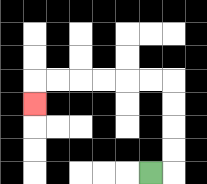{'start': '[6, 7]', 'end': '[1, 4]', 'path_directions': 'R,U,U,U,U,L,L,L,L,L,L,D', 'path_coordinates': '[[6, 7], [7, 7], [7, 6], [7, 5], [7, 4], [7, 3], [6, 3], [5, 3], [4, 3], [3, 3], [2, 3], [1, 3], [1, 4]]'}